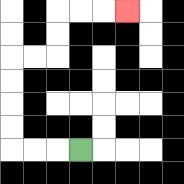{'start': '[3, 6]', 'end': '[5, 0]', 'path_directions': 'L,L,L,U,U,U,U,R,R,U,U,R,R,R', 'path_coordinates': '[[3, 6], [2, 6], [1, 6], [0, 6], [0, 5], [0, 4], [0, 3], [0, 2], [1, 2], [2, 2], [2, 1], [2, 0], [3, 0], [4, 0], [5, 0]]'}